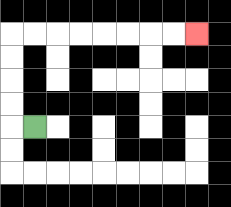{'start': '[1, 5]', 'end': '[8, 1]', 'path_directions': 'L,U,U,U,U,R,R,R,R,R,R,R,R', 'path_coordinates': '[[1, 5], [0, 5], [0, 4], [0, 3], [0, 2], [0, 1], [1, 1], [2, 1], [3, 1], [4, 1], [5, 1], [6, 1], [7, 1], [8, 1]]'}